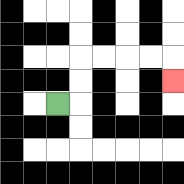{'start': '[2, 4]', 'end': '[7, 3]', 'path_directions': 'R,U,U,R,R,R,R,D', 'path_coordinates': '[[2, 4], [3, 4], [3, 3], [3, 2], [4, 2], [5, 2], [6, 2], [7, 2], [7, 3]]'}